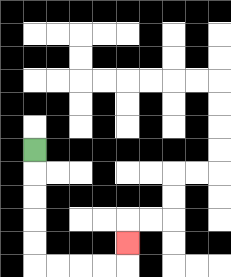{'start': '[1, 6]', 'end': '[5, 10]', 'path_directions': 'D,D,D,D,D,R,R,R,R,U', 'path_coordinates': '[[1, 6], [1, 7], [1, 8], [1, 9], [1, 10], [1, 11], [2, 11], [3, 11], [4, 11], [5, 11], [5, 10]]'}